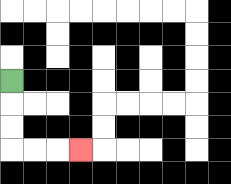{'start': '[0, 3]', 'end': '[3, 6]', 'path_directions': 'D,D,D,R,R,R', 'path_coordinates': '[[0, 3], [0, 4], [0, 5], [0, 6], [1, 6], [2, 6], [3, 6]]'}